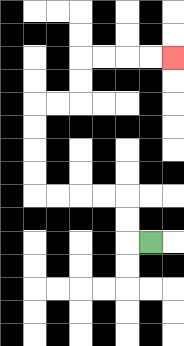{'start': '[6, 10]', 'end': '[7, 2]', 'path_directions': 'L,U,U,L,L,L,L,U,U,U,U,R,R,U,U,R,R,R,R', 'path_coordinates': '[[6, 10], [5, 10], [5, 9], [5, 8], [4, 8], [3, 8], [2, 8], [1, 8], [1, 7], [1, 6], [1, 5], [1, 4], [2, 4], [3, 4], [3, 3], [3, 2], [4, 2], [5, 2], [6, 2], [7, 2]]'}